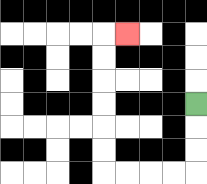{'start': '[8, 4]', 'end': '[5, 1]', 'path_directions': 'D,D,D,L,L,L,L,U,U,U,U,U,U,R', 'path_coordinates': '[[8, 4], [8, 5], [8, 6], [8, 7], [7, 7], [6, 7], [5, 7], [4, 7], [4, 6], [4, 5], [4, 4], [4, 3], [4, 2], [4, 1], [5, 1]]'}